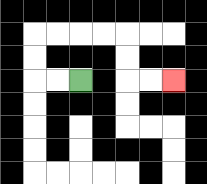{'start': '[3, 3]', 'end': '[7, 3]', 'path_directions': 'L,L,U,U,R,R,R,R,D,D,R,R', 'path_coordinates': '[[3, 3], [2, 3], [1, 3], [1, 2], [1, 1], [2, 1], [3, 1], [4, 1], [5, 1], [5, 2], [5, 3], [6, 3], [7, 3]]'}